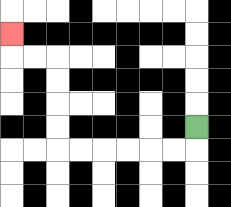{'start': '[8, 5]', 'end': '[0, 1]', 'path_directions': 'D,L,L,L,L,L,L,U,U,U,U,L,L,U', 'path_coordinates': '[[8, 5], [8, 6], [7, 6], [6, 6], [5, 6], [4, 6], [3, 6], [2, 6], [2, 5], [2, 4], [2, 3], [2, 2], [1, 2], [0, 2], [0, 1]]'}